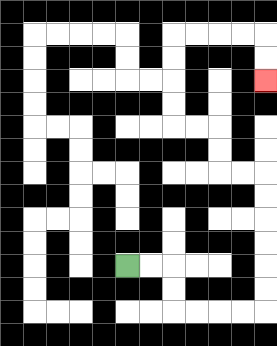{'start': '[5, 11]', 'end': '[11, 3]', 'path_directions': 'R,R,D,D,R,R,R,R,U,U,U,U,U,U,L,L,U,U,L,L,U,U,U,U,R,R,R,R,D,D', 'path_coordinates': '[[5, 11], [6, 11], [7, 11], [7, 12], [7, 13], [8, 13], [9, 13], [10, 13], [11, 13], [11, 12], [11, 11], [11, 10], [11, 9], [11, 8], [11, 7], [10, 7], [9, 7], [9, 6], [9, 5], [8, 5], [7, 5], [7, 4], [7, 3], [7, 2], [7, 1], [8, 1], [9, 1], [10, 1], [11, 1], [11, 2], [11, 3]]'}